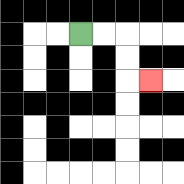{'start': '[3, 1]', 'end': '[6, 3]', 'path_directions': 'R,R,D,D,R', 'path_coordinates': '[[3, 1], [4, 1], [5, 1], [5, 2], [5, 3], [6, 3]]'}